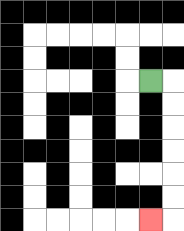{'start': '[6, 3]', 'end': '[6, 9]', 'path_directions': 'R,D,D,D,D,D,D,L', 'path_coordinates': '[[6, 3], [7, 3], [7, 4], [7, 5], [7, 6], [7, 7], [7, 8], [7, 9], [6, 9]]'}